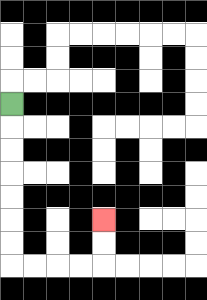{'start': '[0, 4]', 'end': '[4, 9]', 'path_directions': 'D,D,D,D,D,D,D,R,R,R,R,U,U', 'path_coordinates': '[[0, 4], [0, 5], [0, 6], [0, 7], [0, 8], [0, 9], [0, 10], [0, 11], [1, 11], [2, 11], [3, 11], [4, 11], [4, 10], [4, 9]]'}